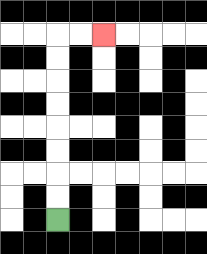{'start': '[2, 9]', 'end': '[4, 1]', 'path_directions': 'U,U,U,U,U,U,U,U,R,R', 'path_coordinates': '[[2, 9], [2, 8], [2, 7], [2, 6], [2, 5], [2, 4], [2, 3], [2, 2], [2, 1], [3, 1], [4, 1]]'}